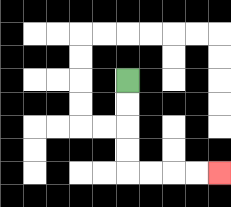{'start': '[5, 3]', 'end': '[9, 7]', 'path_directions': 'D,D,D,D,R,R,R,R', 'path_coordinates': '[[5, 3], [5, 4], [5, 5], [5, 6], [5, 7], [6, 7], [7, 7], [8, 7], [9, 7]]'}